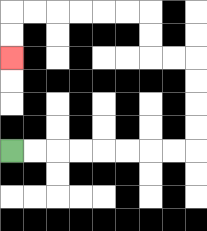{'start': '[0, 6]', 'end': '[0, 2]', 'path_directions': 'R,R,R,R,R,R,R,R,U,U,U,U,L,L,U,U,L,L,L,L,L,L,D,D', 'path_coordinates': '[[0, 6], [1, 6], [2, 6], [3, 6], [4, 6], [5, 6], [6, 6], [7, 6], [8, 6], [8, 5], [8, 4], [8, 3], [8, 2], [7, 2], [6, 2], [6, 1], [6, 0], [5, 0], [4, 0], [3, 0], [2, 0], [1, 0], [0, 0], [0, 1], [0, 2]]'}